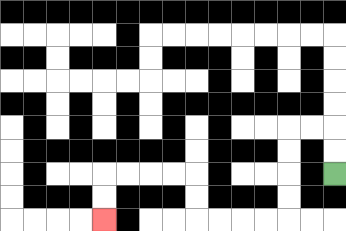{'start': '[14, 7]', 'end': '[4, 9]', 'path_directions': 'U,U,L,L,D,D,D,D,L,L,L,L,U,U,L,L,L,L,D,D', 'path_coordinates': '[[14, 7], [14, 6], [14, 5], [13, 5], [12, 5], [12, 6], [12, 7], [12, 8], [12, 9], [11, 9], [10, 9], [9, 9], [8, 9], [8, 8], [8, 7], [7, 7], [6, 7], [5, 7], [4, 7], [4, 8], [4, 9]]'}